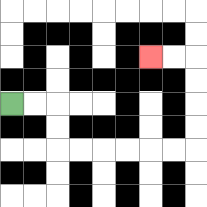{'start': '[0, 4]', 'end': '[6, 2]', 'path_directions': 'R,R,D,D,R,R,R,R,R,R,U,U,U,U,L,L', 'path_coordinates': '[[0, 4], [1, 4], [2, 4], [2, 5], [2, 6], [3, 6], [4, 6], [5, 6], [6, 6], [7, 6], [8, 6], [8, 5], [8, 4], [8, 3], [8, 2], [7, 2], [6, 2]]'}